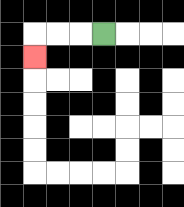{'start': '[4, 1]', 'end': '[1, 2]', 'path_directions': 'L,L,L,D', 'path_coordinates': '[[4, 1], [3, 1], [2, 1], [1, 1], [1, 2]]'}